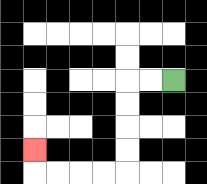{'start': '[7, 3]', 'end': '[1, 6]', 'path_directions': 'L,L,D,D,D,D,L,L,L,L,U', 'path_coordinates': '[[7, 3], [6, 3], [5, 3], [5, 4], [5, 5], [5, 6], [5, 7], [4, 7], [3, 7], [2, 7], [1, 7], [1, 6]]'}